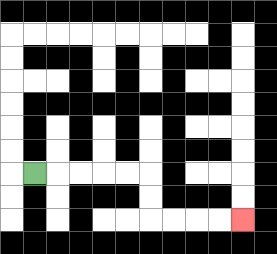{'start': '[1, 7]', 'end': '[10, 9]', 'path_directions': 'R,R,R,R,R,D,D,R,R,R,R', 'path_coordinates': '[[1, 7], [2, 7], [3, 7], [4, 7], [5, 7], [6, 7], [6, 8], [6, 9], [7, 9], [8, 9], [9, 9], [10, 9]]'}